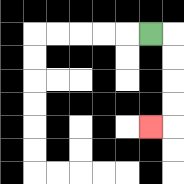{'start': '[6, 1]', 'end': '[6, 5]', 'path_directions': 'R,D,D,D,D,L', 'path_coordinates': '[[6, 1], [7, 1], [7, 2], [7, 3], [7, 4], [7, 5], [6, 5]]'}